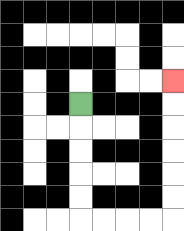{'start': '[3, 4]', 'end': '[7, 3]', 'path_directions': 'D,D,D,D,D,R,R,R,R,U,U,U,U,U,U', 'path_coordinates': '[[3, 4], [3, 5], [3, 6], [3, 7], [3, 8], [3, 9], [4, 9], [5, 9], [6, 9], [7, 9], [7, 8], [7, 7], [7, 6], [7, 5], [7, 4], [7, 3]]'}